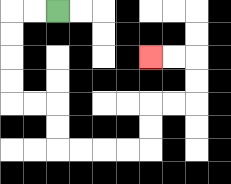{'start': '[2, 0]', 'end': '[6, 2]', 'path_directions': 'L,L,D,D,D,D,R,R,D,D,R,R,R,R,U,U,R,R,U,U,L,L', 'path_coordinates': '[[2, 0], [1, 0], [0, 0], [0, 1], [0, 2], [0, 3], [0, 4], [1, 4], [2, 4], [2, 5], [2, 6], [3, 6], [4, 6], [5, 6], [6, 6], [6, 5], [6, 4], [7, 4], [8, 4], [8, 3], [8, 2], [7, 2], [6, 2]]'}